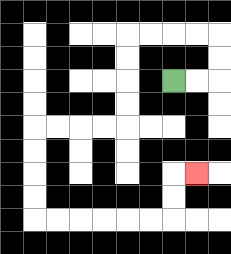{'start': '[7, 3]', 'end': '[8, 7]', 'path_directions': 'R,R,U,U,L,L,L,L,D,D,D,D,L,L,L,L,D,D,D,D,R,R,R,R,R,R,U,U,R', 'path_coordinates': '[[7, 3], [8, 3], [9, 3], [9, 2], [9, 1], [8, 1], [7, 1], [6, 1], [5, 1], [5, 2], [5, 3], [5, 4], [5, 5], [4, 5], [3, 5], [2, 5], [1, 5], [1, 6], [1, 7], [1, 8], [1, 9], [2, 9], [3, 9], [4, 9], [5, 9], [6, 9], [7, 9], [7, 8], [7, 7], [8, 7]]'}